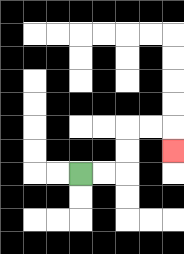{'start': '[3, 7]', 'end': '[7, 6]', 'path_directions': 'R,R,U,U,R,R,D', 'path_coordinates': '[[3, 7], [4, 7], [5, 7], [5, 6], [5, 5], [6, 5], [7, 5], [7, 6]]'}